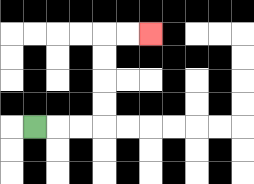{'start': '[1, 5]', 'end': '[6, 1]', 'path_directions': 'R,R,R,U,U,U,U,R,R', 'path_coordinates': '[[1, 5], [2, 5], [3, 5], [4, 5], [4, 4], [4, 3], [4, 2], [4, 1], [5, 1], [6, 1]]'}